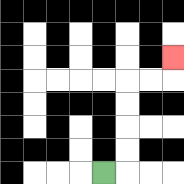{'start': '[4, 7]', 'end': '[7, 2]', 'path_directions': 'R,U,U,U,U,R,R,U', 'path_coordinates': '[[4, 7], [5, 7], [5, 6], [5, 5], [5, 4], [5, 3], [6, 3], [7, 3], [7, 2]]'}